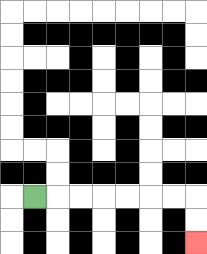{'start': '[1, 8]', 'end': '[8, 10]', 'path_directions': 'R,R,R,R,R,R,R,D,D', 'path_coordinates': '[[1, 8], [2, 8], [3, 8], [4, 8], [5, 8], [6, 8], [7, 8], [8, 8], [8, 9], [8, 10]]'}